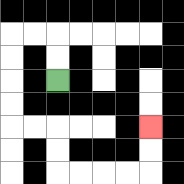{'start': '[2, 3]', 'end': '[6, 5]', 'path_directions': 'U,U,L,L,D,D,D,D,R,R,D,D,R,R,R,R,U,U', 'path_coordinates': '[[2, 3], [2, 2], [2, 1], [1, 1], [0, 1], [0, 2], [0, 3], [0, 4], [0, 5], [1, 5], [2, 5], [2, 6], [2, 7], [3, 7], [4, 7], [5, 7], [6, 7], [6, 6], [6, 5]]'}